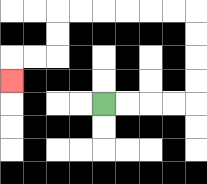{'start': '[4, 4]', 'end': '[0, 3]', 'path_directions': 'R,R,R,R,U,U,U,U,L,L,L,L,L,L,D,D,L,L,D', 'path_coordinates': '[[4, 4], [5, 4], [6, 4], [7, 4], [8, 4], [8, 3], [8, 2], [8, 1], [8, 0], [7, 0], [6, 0], [5, 0], [4, 0], [3, 0], [2, 0], [2, 1], [2, 2], [1, 2], [0, 2], [0, 3]]'}